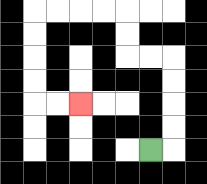{'start': '[6, 6]', 'end': '[3, 4]', 'path_directions': 'R,U,U,U,U,L,L,U,U,L,L,L,L,D,D,D,D,R,R', 'path_coordinates': '[[6, 6], [7, 6], [7, 5], [7, 4], [7, 3], [7, 2], [6, 2], [5, 2], [5, 1], [5, 0], [4, 0], [3, 0], [2, 0], [1, 0], [1, 1], [1, 2], [1, 3], [1, 4], [2, 4], [3, 4]]'}